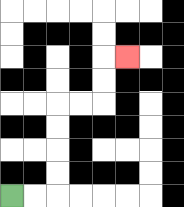{'start': '[0, 8]', 'end': '[5, 2]', 'path_directions': 'R,R,U,U,U,U,R,R,U,U,R', 'path_coordinates': '[[0, 8], [1, 8], [2, 8], [2, 7], [2, 6], [2, 5], [2, 4], [3, 4], [4, 4], [4, 3], [4, 2], [5, 2]]'}